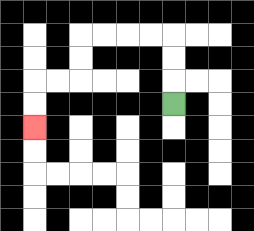{'start': '[7, 4]', 'end': '[1, 5]', 'path_directions': 'U,U,U,L,L,L,L,D,D,L,L,D,D', 'path_coordinates': '[[7, 4], [7, 3], [7, 2], [7, 1], [6, 1], [5, 1], [4, 1], [3, 1], [3, 2], [3, 3], [2, 3], [1, 3], [1, 4], [1, 5]]'}